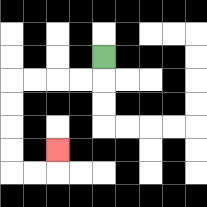{'start': '[4, 2]', 'end': '[2, 6]', 'path_directions': 'D,L,L,L,L,D,D,D,D,R,R,U', 'path_coordinates': '[[4, 2], [4, 3], [3, 3], [2, 3], [1, 3], [0, 3], [0, 4], [0, 5], [0, 6], [0, 7], [1, 7], [2, 7], [2, 6]]'}